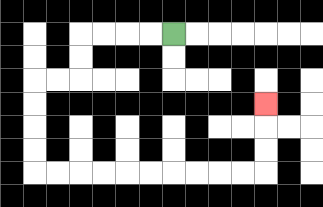{'start': '[7, 1]', 'end': '[11, 4]', 'path_directions': 'L,L,L,L,D,D,L,L,D,D,D,D,R,R,R,R,R,R,R,R,R,R,U,U,U', 'path_coordinates': '[[7, 1], [6, 1], [5, 1], [4, 1], [3, 1], [3, 2], [3, 3], [2, 3], [1, 3], [1, 4], [1, 5], [1, 6], [1, 7], [2, 7], [3, 7], [4, 7], [5, 7], [6, 7], [7, 7], [8, 7], [9, 7], [10, 7], [11, 7], [11, 6], [11, 5], [11, 4]]'}